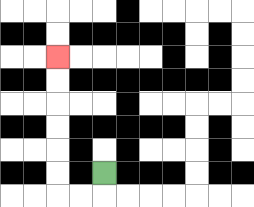{'start': '[4, 7]', 'end': '[2, 2]', 'path_directions': 'D,L,L,U,U,U,U,U,U', 'path_coordinates': '[[4, 7], [4, 8], [3, 8], [2, 8], [2, 7], [2, 6], [2, 5], [2, 4], [2, 3], [2, 2]]'}